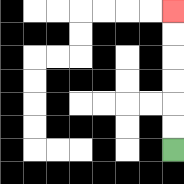{'start': '[7, 6]', 'end': '[7, 0]', 'path_directions': 'U,U,U,U,U,U', 'path_coordinates': '[[7, 6], [7, 5], [7, 4], [7, 3], [7, 2], [7, 1], [7, 0]]'}